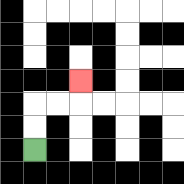{'start': '[1, 6]', 'end': '[3, 3]', 'path_directions': 'U,U,R,R,U', 'path_coordinates': '[[1, 6], [1, 5], [1, 4], [2, 4], [3, 4], [3, 3]]'}